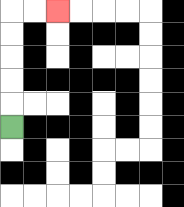{'start': '[0, 5]', 'end': '[2, 0]', 'path_directions': 'U,U,U,U,U,R,R', 'path_coordinates': '[[0, 5], [0, 4], [0, 3], [0, 2], [0, 1], [0, 0], [1, 0], [2, 0]]'}